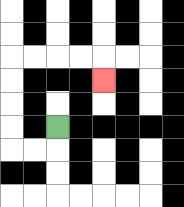{'start': '[2, 5]', 'end': '[4, 3]', 'path_directions': 'D,L,L,U,U,U,U,R,R,R,R,D', 'path_coordinates': '[[2, 5], [2, 6], [1, 6], [0, 6], [0, 5], [0, 4], [0, 3], [0, 2], [1, 2], [2, 2], [3, 2], [4, 2], [4, 3]]'}